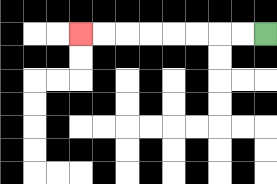{'start': '[11, 1]', 'end': '[3, 1]', 'path_directions': 'L,L,L,L,L,L,L,L', 'path_coordinates': '[[11, 1], [10, 1], [9, 1], [8, 1], [7, 1], [6, 1], [5, 1], [4, 1], [3, 1]]'}